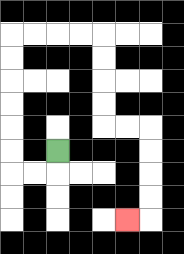{'start': '[2, 6]', 'end': '[5, 9]', 'path_directions': 'D,L,L,U,U,U,U,U,U,R,R,R,R,D,D,D,D,R,R,D,D,D,D,L', 'path_coordinates': '[[2, 6], [2, 7], [1, 7], [0, 7], [0, 6], [0, 5], [0, 4], [0, 3], [0, 2], [0, 1], [1, 1], [2, 1], [3, 1], [4, 1], [4, 2], [4, 3], [4, 4], [4, 5], [5, 5], [6, 5], [6, 6], [6, 7], [6, 8], [6, 9], [5, 9]]'}